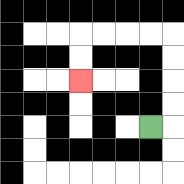{'start': '[6, 5]', 'end': '[3, 3]', 'path_directions': 'R,U,U,U,U,L,L,L,L,D,D', 'path_coordinates': '[[6, 5], [7, 5], [7, 4], [7, 3], [7, 2], [7, 1], [6, 1], [5, 1], [4, 1], [3, 1], [3, 2], [3, 3]]'}